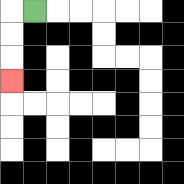{'start': '[1, 0]', 'end': '[0, 3]', 'path_directions': 'L,D,D,D', 'path_coordinates': '[[1, 0], [0, 0], [0, 1], [0, 2], [0, 3]]'}